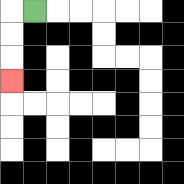{'start': '[1, 0]', 'end': '[0, 3]', 'path_directions': 'L,D,D,D', 'path_coordinates': '[[1, 0], [0, 0], [0, 1], [0, 2], [0, 3]]'}